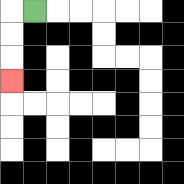{'start': '[1, 0]', 'end': '[0, 3]', 'path_directions': 'L,D,D,D', 'path_coordinates': '[[1, 0], [0, 0], [0, 1], [0, 2], [0, 3]]'}